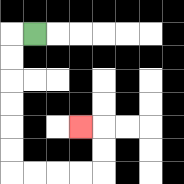{'start': '[1, 1]', 'end': '[3, 5]', 'path_directions': 'L,D,D,D,D,D,D,R,R,R,R,U,U,L', 'path_coordinates': '[[1, 1], [0, 1], [0, 2], [0, 3], [0, 4], [0, 5], [0, 6], [0, 7], [1, 7], [2, 7], [3, 7], [4, 7], [4, 6], [4, 5], [3, 5]]'}